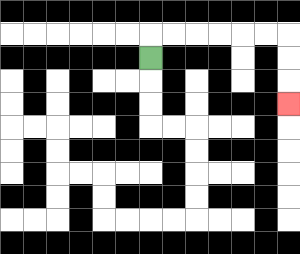{'start': '[6, 2]', 'end': '[12, 4]', 'path_directions': 'U,R,R,R,R,R,R,D,D,D', 'path_coordinates': '[[6, 2], [6, 1], [7, 1], [8, 1], [9, 1], [10, 1], [11, 1], [12, 1], [12, 2], [12, 3], [12, 4]]'}